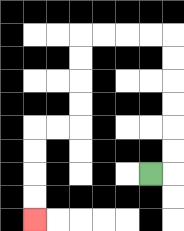{'start': '[6, 7]', 'end': '[1, 9]', 'path_directions': 'R,U,U,U,U,U,U,L,L,L,L,D,D,D,D,L,L,D,D,D,D', 'path_coordinates': '[[6, 7], [7, 7], [7, 6], [7, 5], [7, 4], [7, 3], [7, 2], [7, 1], [6, 1], [5, 1], [4, 1], [3, 1], [3, 2], [3, 3], [3, 4], [3, 5], [2, 5], [1, 5], [1, 6], [1, 7], [1, 8], [1, 9]]'}